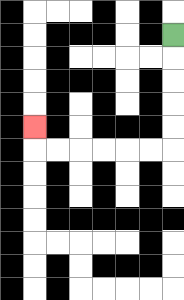{'start': '[7, 1]', 'end': '[1, 5]', 'path_directions': 'D,D,D,D,D,L,L,L,L,L,L,U', 'path_coordinates': '[[7, 1], [7, 2], [7, 3], [7, 4], [7, 5], [7, 6], [6, 6], [5, 6], [4, 6], [3, 6], [2, 6], [1, 6], [1, 5]]'}